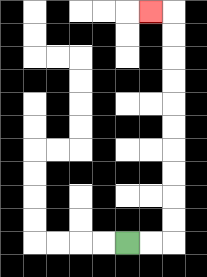{'start': '[5, 10]', 'end': '[6, 0]', 'path_directions': 'R,R,U,U,U,U,U,U,U,U,U,U,L', 'path_coordinates': '[[5, 10], [6, 10], [7, 10], [7, 9], [7, 8], [7, 7], [7, 6], [7, 5], [7, 4], [7, 3], [7, 2], [7, 1], [7, 0], [6, 0]]'}